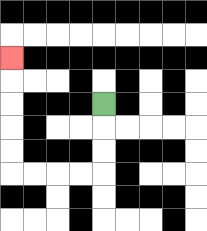{'start': '[4, 4]', 'end': '[0, 2]', 'path_directions': 'D,D,D,L,L,L,L,U,U,U,U,U', 'path_coordinates': '[[4, 4], [4, 5], [4, 6], [4, 7], [3, 7], [2, 7], [1, 7], [0, 7], [0, 6], [0, 5], [0, 4], [0, 3], [0, 2]]'}